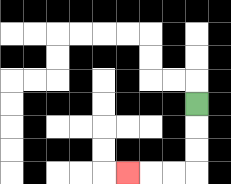{'start': '[8, 4]', 'end': '[5, 7]', 'path_directions': 'D,D,D,L,L,L', 'path_coordinates': '[[8, 4], [8, 5], [8, 6], [8, 7], [7, 7], [6, 7], [5, 7]]'}